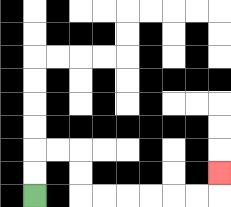{'start': '[1, 8]', 'end': '[9, 7]', 'path_directions': 'U,U,R,R,D,D,R,R,R,R,R,R,U', 'path_coordinates': '[[1, 8], [1, 7], [1, 6], [2, 6], [3, 6], [3, 7], [3, 8], [4, 8], [5, 8], [6, 8], [7, 8], [8, 8], [9, 8], [9, 7]]'}